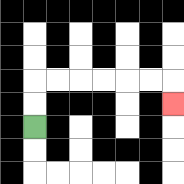{'start': '[1, 5]', 'end': '[7, 4]', 'path_directions': 'U,U,R,R,R,R,R,R,D', 'path_coordinates': '[[1, 5], [1, 4], [1, 3], [2, 3], [3, 3], [4, 3], [5, 3], [6, 3], [7, 3], [7, 4]]'}